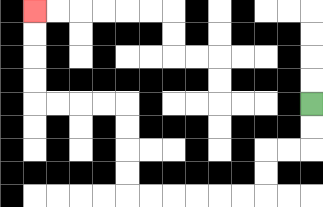{'start': '[13, 4]', 'end': '[1, 0]', 'path_directions': 'D,D,L,L,D,D,L,L,L,L,L,L,U,U,U,U,L,L,L,L,U,U,U,U', 'path_coordinates': '[[13, 4], [13, 5], [13, 6], [12, 6], [11, 6], [11, 7], [11, 8], [10, 8], [9, 8], [8, 8], [7, 8], [6, 8], [5, 8], [5, 7], [5, 6], [5, 5], [5, 4], [4, 4], [3, 4], [2, 4], [1, 4], [1, 3], [1, 2], [1, 1], [1, 0]]'}